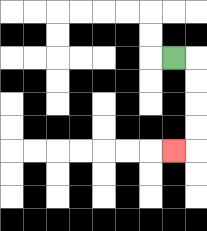{'start': '[7, 2]', 'end': '[7, 6]', 'path_directions': 'R,D,D,D,D,L', 'path_coordinates': '[[7, 2], [8, 2], [8, 3], [8, 4], [8, 5], [8, 6], [7, 6]]'}